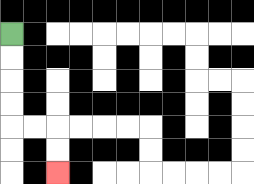{'start': '[0, 1]', 'end': '[2, 7]', 'path_directions': 'D,D,D,D,R,R,D,D', 'path_coordinates': '[[0, 1], [0, 2], [0, 3], [0, 4], [0, 5], [1, 5], [2, 5], [2, 6], [2, 7]]'}